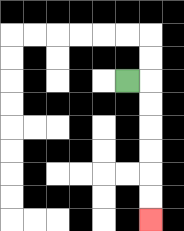{'start': '[5, 3]', 'end': '[6, 9]', 'path_directions': 'R,D,D,D,D,D,D', 'path_coordinates': '[[5, 3], [6, 3], [6, 4], [6, 5], [6, 6], [6, 7], [6, 8], [6, 9]]'}